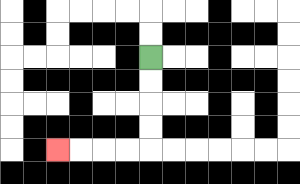{'start': '[6, 2]', 'end': '[2, 6]', 'path_directions': 'D,D,D,D,L,L,L,L', 'path_coordinates': '[[6, 2], [6, 3], [6, 4], [6, 5], [6, 6], [5, 6], [4, 6], [3, 6], [2, 6]]'}